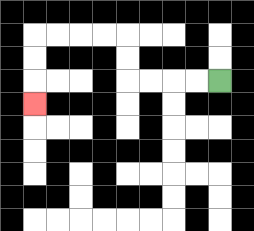{'start': '[9, 3]', 'end': '[1, 4]', 'path_directions': 'L,L,L,L,U,U,L,L,L,L,D,D,D', 'path_coordinates': '[[9, 3], [8, 3], [7, 3], [6, 3], [5, 3], [5, 2], [5, 1], [4, 1], [3, 1], [2, 1], [1, 1], [1, 2], [1, 3], [1, 4]]'}